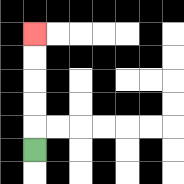{'start': '[1, 6]', 'end': '[1, 1]', 'path_directions': 'U,U,U,U,U', 'path_coordinates': '[[1, 6], [1, 5], [1, 4], [1, 3], [1, 2], [1, 1]]'}